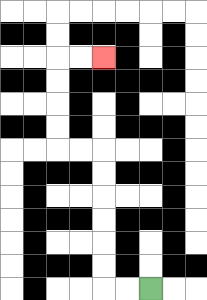{'start': '[6, 12]', 'end': '[4, 2]', 'path_directions': 'L,L,U,U,U,U,U,U,L,L,U,U,U,U,R,R', 'path_coordinates': '[[6, 12], [5, 12], [4, 12], [4, 11], [4, 10], [4, 9], [4, 8], [4, 7], [4, 6], [3, 6], [2, 6], [2, 5], [2, 4], [2, 3], [2, 2], [3, 2], [4, 2]]'}